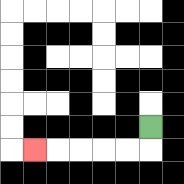{'start': '[6, 5]', 'end': '[1, 6]', 'path_directions': 'D,L,L,L,L,L', 'path_coordinates': '[[6, 5], [6, 6], [5, 6], [4, 6], [3, 6], [2, 6], [1, 6]]'}